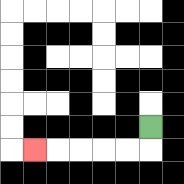{'start': '[6, 5]', 'end': '[1, 6]', 'path_directions': 'D,L,L,L,L,L', 'path_coordinates': '[[6, 5], [6, 6], [5, 6], [4, 6], [3, 6], [2, 6], [1, 6]]'}